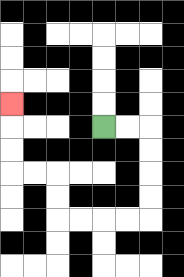{'start': '[4, 5]', 'end': '[0, 4]', 'path_directions': 'R,R,D,D,D,D,L,L,L,L,U,U,L,L,U,U,U', 'path_coordinates': '[[4, 5], [5, 5], [6, 5], [6, 6], [6, 7], [6, 8], [6, 9], [5, 9], [4, 9], [3, 9], [2, 9], [2, 8], [2, 7], [1, 7], [0, 7], [0, 6], [0, 5], [0, 4]]'}